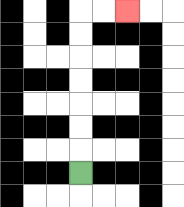{'start': '[3, 7]', 'end': '[5, 0]', 'path_directions': 'U,U,U,U,U,U,U,R,R', 'path_coordinates': '[[3, 7], [3, 6], [3, 5], [3, 4], [3, 3], [3, 2], [3, 1], [3, 0], [4, 0], [5, 0]]'}